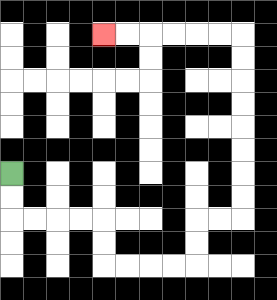{'start': '[0, 7]', 'end': '[4, 1]', 'path_directions': 'D,D,R,R,R,R,D,D,R,R,R,R,U,U,R,R,U,U,U,U,U,U,U,U,L,L,L,L,L,L', 'path_coordinates': '[[0, 7], [0, 8], [0, 9], [1, 9], [2, 9], [3, 9], [4, 9], [4, 10], [4, 11], [5, 11], [6, 11], [7, 11], [8, 11], [8, 10], [8, 9], [9, 9], [10, 9], [10, 8], [10, 7], [10, 6], [10, 5], [10, 4], [10, 3], [10, 2], [10, 1], [9, 1], [8, 1], [7, 1], [6, 1], [5, 1], [4, 1]]'}